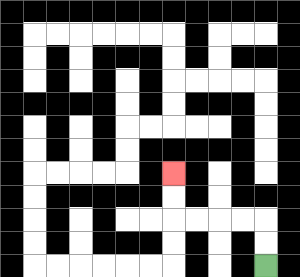{'start': '[11, 11]', 'end': '[7, 7]', 'path_directions': 'U,U,L,L,L,L,U,U', 'path_coordinates': '[[11, 11], [11, 10], [11, 9], [10, 9], [9, 9], [8, 9], [7, 9], [7, 8], [7, 7]]'}